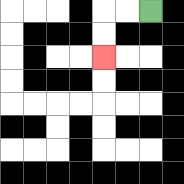{'start': '[6, 0]', 'end': '[4, 2]', 'path_directions': 'L,L,D,D', 'path_coordinates': '[[6, 0], [5, 0], [4, 0], [4, 1], [4, 2]]'}